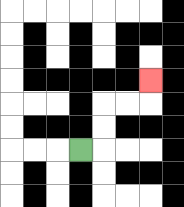{'start': '[3, 6]', 'end': '[6, 3]', 'path_directions': 'R,U,U,R,R,U', 'path_coordinates': '[[3, 6], [4, 6], [4, 5], [4, 4], [5, 4], [6, 4], [6, 3]]'}